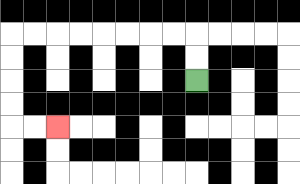{'start': '[8, 3]', 'end': '[2, 5]', 'path_directions': 'U,U,L,L,L,L,L,L,L,L,D,D,D,D,R,R', 'path_coordinates': '[[8, 3], [8, 2], [8, 1], [7, 1], [6, 1], [5, 1], [4, 1], [3, 1], [2, 1], [1, 1], [0, 1], [0, 2], [0, 3], [0, 4], [0, 5], [1, 5], [2, 5]]'}